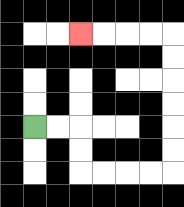{'start': '[1, 5]', 'end': '[3, 1]', 'path_directions': 'R,R,D,D,R,R,R,R,U,U,U,U,U,U,L,L,L,L', 'path_coordinates': '[[1, 5], [2, 5], [3, 5], [3, 6], [3, 7], [4, 7], [5, 7], [6, 7], [7, 7], [7, 6], [7, 5], [7, 4], [7, 3], [7, 2], [7, 1], [6, 1], [5, 1], [4, 1], [3, 1]]'}